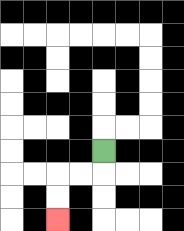{'start': '[4, 6]', 'end': '[2, 9]', 'path_directions': 'D,L,L,D,D', 'path_coordinates': '[[4, 6], [4, 7], [3, 7], [2, 7], [2, 8], [2, 9]]'}